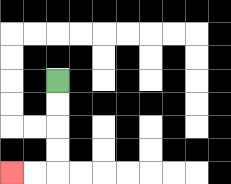{'start': '[2, 3]', 'end': '[0, 7]', 'path_directions': 'D,D,D,D,L,L', 'path_coordinates': '[[2, 3], [2, 4], [2, 5], [2, 6], [2, 7], [1, 7], [0, 7]]'}